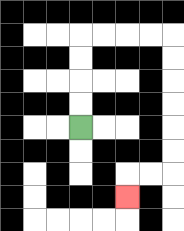{'start': '[3, 5]', 'end': '[5, 8]', 'path_directions': 'U,U,U,U,R,R,R,R,D,D,D,D,D,D,L,L,D', 'path_coordinates': '[[3, 5], [3, 4], [3, 3], [3, 2], [3, 1], [4, 1], [5, 1], [6, 1], [7, 1], [7, 2], [7, 3], [7, 4], [7, 5], [7, 6], [7, 7], [6, 7], [5, 7], [5, 8]]'}